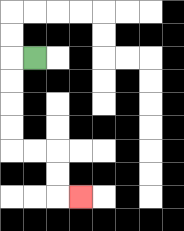{'start': '[1, 2]', 'end': '[3, 8]', 'path_directions': 'L,D,D,D,D,R,R,D,D,R', 'path_coordinates': '[[1, 2], [0, 2], [0, 3], [0, 4], [0, 5], [0, 6], [1, 6], [2, 6], [2, 7], [2, 8], [3, 8]]'}